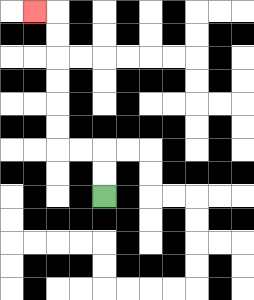{'start': '[4, 8]', 'end': '[1, 0]', 'path_directions': 'U,U,L,L,U,U,U,U,U,U,L', 'path_coordinates': '[[4, 8], [4, 7], [4, 6], [3, 6], [2, 6], [2, 5], [2, 4], [2, 3], [2, 2], [2, 1], [2, 0], [1, 0]]'}